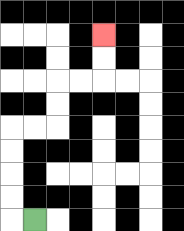{'start': '[1, 9]', 'end': '[4, 1]', 'path_directions': 'L,U,U,U,U,R,R,U,U,R,R,U,U', 'path_coordinates': '[[1, 9], [0, 9], [0, 8], [0, 7], [0, 6], [0, 5], [1, 5], [2, 5], [2, 4], [2, 3], [3, 3], [4, 3], [4, 2], [4, 1]]'}